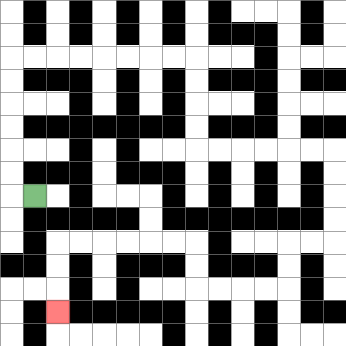{'start': '[1, 8]', 'end': '[2, 13]', 'path_directions': 'L,U,U,U,U,U,U,R,R,R,R,R,R,R,R,D,D,D,D,R,R,R,R,R,R,D,D,D,D,L,L,D,D,L,L,L,L,U,U,L,L,L,L,L,L,D,D,D', 'path_coordinates': '[[1, 8], [0, 8], [0, 7], [0, 6], [0, 5], [0, 4], [0, 3], [0, 2], [1, 2], [2, 2], [3, 2], [4, 2], [5, 2], [6, 2], [7, 2], [8, 2], [8, 3], [8, 4], [8, 5], [8, 6], [9, 6], [10, 6], [11, 6], [12, 6], [13, 6], [14, 6], [14, 7], [14, 8], [14, 9], [14, 10], [13, 10], [12, 10], [12, 11], [12, 12], [11, 12], [10, 12], [9, 12], [8, 12], [8, 11], [8, 10], [7, 10], [6, 10], [5, 10], [4, 10], [3, 10], [2, 10], [2, 11], [2, 12], [2, 13]]'}